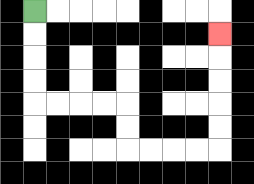{'start': '[1, 0]', 'end': '[9, 1]', 'path_directions': 'D,D,D,D,R,R,R,R,D,D,R,R,R,R,U,U,U,U,U', 'path_coordinates': '[[1, 0], [1, 1], [1, 2], [1, 3], [1, 4], [2, 4], [3, 4], [4, 4], [5, 4], [5, 5], [5, 6], [6, 6], [7, 6], [8, 6], [9, 6], [9, 5], [9, 4], [9, 3], [9, 2], [9, 1]]'}